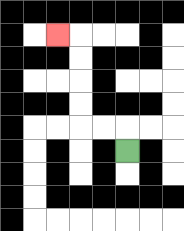{'start': '[5, 6]', 'end': '[2, 1]', 'path_directions': 'U,L,L,U,U,U,U,L', 'path_coordinates': '[[5, 6], [5, 5], [4, 5], [3, 5], [3, 4], [3, 3], [3, 2], [3, 1], [2, 1]]'}